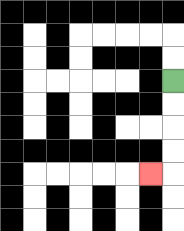{'start': '[7, 3]', 'end': '[6, 7]', 'path_directions': 'D,D,D,D,L', 'path_coordinates': '[[7, 3], [7, 4], [7, 5], [7, 6], [7, 7], [6, 7]]'}